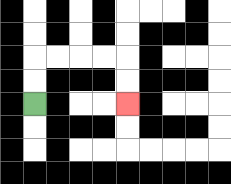{'start': '[1, 4]', 'end': '[5, 4]', 'path_directions': 'U,U,R,R,R,R,D,D', 'path_coordinates': '[[1, 4], [1, 3], [1, 2], [2, 2], [3, 2], [4, 2], [5, 2], [5, 3], [5, 4]]'}